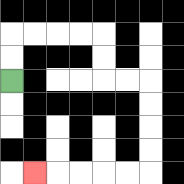{'start': '[0, 3]', 'end': '[1, 7]', 'path_directions': 'U,U,R,R,R,R,D,D,R,R,D,D,D,D,L,L,L,L,L', 'path_coordinates': '[[0, 3], [0, 2], [0, 1], [1, 1], [2, 1], [3, 1], [4, 1], [4, 2], [4, 3], [5, 3], [6, 3], [6, 4], [6, 5], [6, 6], [6, 7], [5, 7], [4, 7], [3, 7], [2, 7], [1, 7]]'}